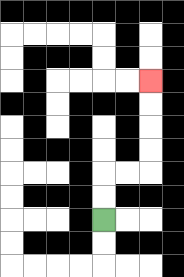{'start': '[4, 9]', 'end': '[6, 3]', 'path_directions': 'U,U,R,R,U,U,U,U', 'path_coordinates': '[[4, 9], [4, 8], [4, 7], [5, 7], [6, 7], [6, 6], [6, 5], [6, 4], [6, 3]]'}